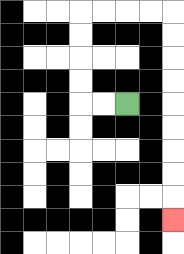{'start': '[5, 4]', 'end': '[7, 9]', 'path_directions': 'L,L,U,U,U,U,R,R,R,R,D,D,D,D,D,D,D,D,D', 'path_coordinates': '[[5, 4], [4, 4], [3, 4], [3, 3], [3, 2], [3, 1], [3, 0], [4, 0], [5, 0], [6, 0], [7, 0], [7, 1], [7, 2], [7, 3], [7, 4], [7, 5], [7, 6], [7, 7], [7, 8], [7, 9]]'}